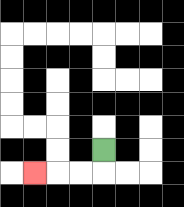{'start': '[4, 6]', 'end': '[1, 7]', 'path_directions': 'D,L,L,L', 'path_coordinates': '[[4, 6], [4, 7], [3, 7], [2, 7], [1, 7]]'}